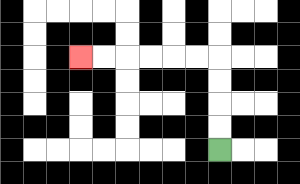{'start': '[9, 6]', 'end': '[3, 2]', 'path_directions': 'U,U,U,U,L,L,L,L,L,L', 'path_coordinates': '[[9, 6], [9, 5], [9, 4], [9, 3], [9, 2], [8, 2], [7, 2], [6, 2], [5, 2], [4, 2], [3, 2]]'}